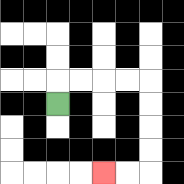{'start': '[2, 4]', 'end': '[4, 7]', 'path_directions': 'U,R,R,R,R,D,D,D,D,L,L', 'path_coordinates': '[[2, 4], [2, 3], [3, 3], [4, 3], [5, 3], [6, 3], [6, 4], [6, 5], [6, 6], [6, 7], [5, 7], [4, 7]]'}